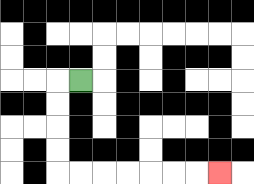{'start': '[3, 3]', 'end': '[9, 7]', 'path_directions': 'L,D,D,D,D,R,R,R,R,R,R,R', 'path_coordinates': '[[3, 3], [2, 3], [2, 4], [2, 5], [2, 6], [2, 7], [3, 7], [4, 7], [5, 7], [6, 7], [7, 7], [8, 7], [9, 7]]'}